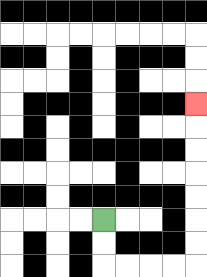{'start': '[4, 9]', 'end': '[8, 4]', 'path_directions': 'D,D,R,R,R,R,U,U,U,U,U,U,U', 'path_coordinates': '[[4, 9], [4, 10], [4, 11], [5, 11], [6, 11], [7, 11], [8, 11], [8, 10], [8, 9], [8, 8], [8, 7], [8, 6], [8, 5], [8, 4]]'}